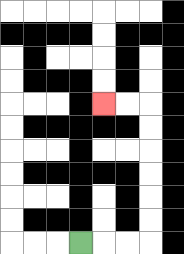{'start': '[3, 10]', 'end': '[4, 4]', 'path_directions': 'R,R,R,U,U,U,U,U,U,L,L', 'path_coordinates': '[[3, 10], [4, 10], [5, 10], [6, 10], [6, 9], [6, 8], [6, 7], [6, 6], [6, 5], [6, 4], [5, 4], [4, 4]]'}